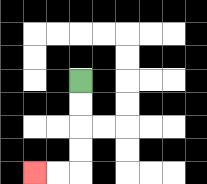{'start': '[3, 3]', 'end': '[1, 7]', 'path_directions': 'D,D,D,D,L,L', 'path_coordinates': '[[3, 3], [3, 4], [3, 5], [3, 6], [3, 7], [2, 7], [1, 7]]'}